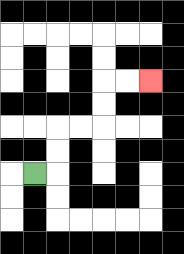{'start': '[1, 7]', 'end': '[6, 3]', 'path_directions': 'R,U,U,R,R,U,U,R,R', 'path_coordinates': '[[1, 7], [2, 7], [2, 6], [2, 5], [3, 5], [4, 5], [4, 4], [4, 3], [5, 3], [6, 3]]'}